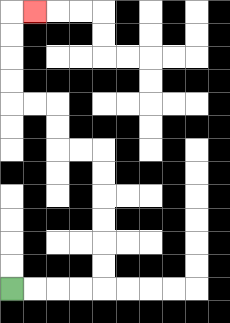{'start': '[0, 12]', 'end': '[1, 0]', 'path_directions': 'R,R,R,R,U,U,U,U,U,U,L,L,U,U,L,L,U,U,U,U,R', 'path_coordinates': '[[0, 12], [1, 12], [2, 12], [3, 12], [4, 12], [4, 11], [4, 10], [4, 9], [4, 8], [4, 7], [4, 6], [3, 6], [2, 6], [2, 5], [2, 4], [1, 4], [0, 4], [0, 3], [0, 2], [0, 1], [0, 0], [1, 0]]'}